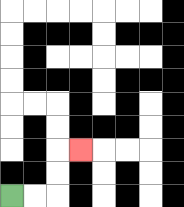{'start': '[0, 8]', 'end': '[3, 6]', 'path_directions': 'R,R,U,U,R', 'path_coordinates': '[[0, 8], [1, 8], [2, 8], [2, 7], [2, 6], [3, 6]]'}